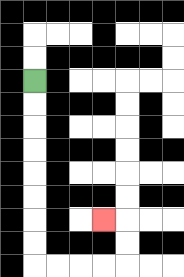{'start': '[1, 3]', 'end': '[4, 9]', 'path_directions': 'D,D,D,D,D,D,D,D,R,R,R,R,U,U,L', 'path_coordinates': '[[1, 3], [1, 4], [1, 5], [1, 6], [1, 7], [1, 8], [1, 9], [1, 10], [1, 11], [2, 11], [3, 11], [4, 11], [5, 11], [5, 10], [5, 9], [4, 9]]'}